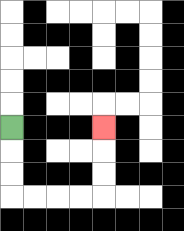{'start': '[0, 5]', 'end': '[4, 5]', 'path_directions': 'D,D,D,R,R,R,R,U,U,U', 'path_coordinates': '[[0, 5], [0, 6], [0, 7], [0, 8], [1, 8], [2, 8], [3, 8], [4, 8], [4, 7], [4, 6], [4, 5]]'}